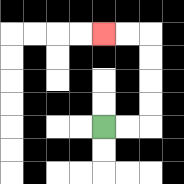{'start': '[4, 5]', 'end': '[4, 1]', 'path_directions': 'R,R,U,U,U,U,L,L', 'path_coordinates': '[[4, 5], [5, 5], [6, 5], [6, 4], [6, 3], [6, 2], [6, 1], [5, 1], [4, 1]]'}